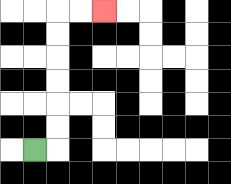{'start': '[1, 6]', 'end': '[4, 0]', 'path_directions': 'R,U,U,U,U,U,U,R,R', 'path_coordinates': '[[1, 6], [2, 6], [2, 5], [2, 4], [2, 3], [2, 2], [2, 1], [2, 0], [3, 0], [4, 0]]'}